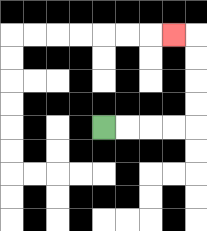{'start': '[4, 5]', 'end': '[7, 1]', 'path_directions': 'R,R,R,R,U,U,U,U,L', 'path_coordinates': '[[4, 5], [5, 5], [6, 5], [7, 5], [8, 5], [8, 4], [8, 3], [8, 2], [8, 1], [7, 1]]'}